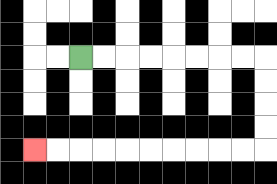{'start': '[3, 2]', 'end': '[1, 6]', 'path_directions': 'R,R,R,R,R,R,R,R,D,D,D,D,L,L,L,L,L,L,L,L,L,L', 'path_coordinates': '[[3, 2], [4, 2], [5, 2], [6, 2], [7, 2], [8, 2], [9, 2], [10, 2], [11, 2], [11, 3], [11, 4], [11, 5], [11, 6], [10, 6], [9, 6], [8, 6], [7, 6], [6, 6], [5, 6], [4, 6], [3, 6], [2, 6], [1, 6]]'}